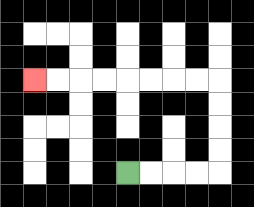{'start': '[5, 7]', 'end': '[1, 3]', 'path_directions': 'R,R,R,R,U,U,U,U,L,L,L,L,L,L,L,L', 'path_coordinates': '[[5, 7], [6, 7], [7, 7], [8, 7], [9, 7], [9, 6], [9, 5], [9, 4], [9, 3], [8, 3], [7, 3], [6, 3], [5, 3], [4, 3], [3, 3], [2, 3], [1, 3]]'}